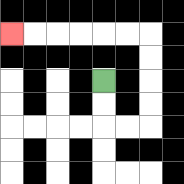{'start': '[4, 3]', 'end': '[0, 1]', 'path_directions': 'D,D,R,R,U,U,U,U,L,L,L,L,L,L', 'path_coordinates': '[[4, 3], [4, 4], [4, 5], [5, 5], [6, 5], [6, 4], [6, 3], [6, 2], [6, 1], [5, 1], [4, 1], [3, 1], [2, 1], [1, 1], [0, 1]]'}